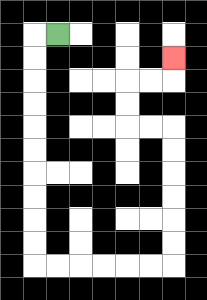{'start': '[2, 1]', 'end': '[7, 2]', 'path_directions': 'L,D,D,D,D,D,D,D,D,D,D,R,R,R,R,R,R,U,U,U,U,U,U,L,L,U,U,R,R,U', 'path_coordinates': '[[2, 1], [1, 1], [1, 2], [1, 3], [1, 4], [1, 5], [1, 6], [1, 7], [1, 8], [1, 9], [1, 10], [1, 11], [2, 11], [3, 11], [4, 11], [5, 11], [6, 11], [7, 11], [7, 10], [7, 9], [7, 8], [7, 7], [7, 6], [7, 5], [6, 5], [5, 5], [5, 4], [5, 3], [6, 3], [7, 3], [7, 2]]'}